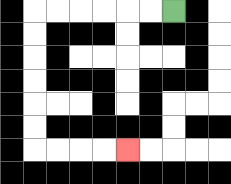{'start': '[7, 0]', 'end': '[5, 6]', 'path_directions': 'L,L,L,L,L,L,D,D,D,D,D,D,R,R,R,R', 'path_coordinates': '[[7, 0], [6, 0], [5, 0], [4, 0], [3, 0], [2, 0], [1, 0], [1, 1], [1, 2], [1, 3], [1, 4], [1, 5], [1, 6], [2, 6], [3, 6], [4, 6], [5, 6]]'}